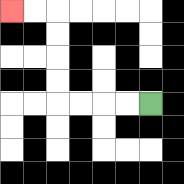{'start': '[6, 4]', 'end': '[0, 0]', 'path_directions': 'L,L,L,L,U,U,U,U,L,L', 'path_coordinates': '[[6, 4], [5, 4], [4, 4], [3, 4], [2, 4], [2, 3], [2, 2], [2, 1], [2, 0], [1, 0], [0, 0]]'}